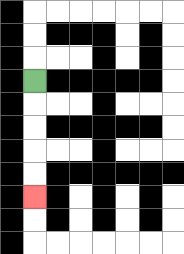{'start': '[1, 3]', 'end': '[1, 8]', 'path_directions': 'D,D,D,D,D', 'path_coordinates': '[[1, 3], [1, 4], [1, 5], [1, 6], [1, 7], [1, 8]]'}